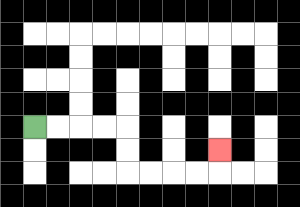{'start': '[1, 5]', 'end': '[9, 6]', 'path_directions': 'R,R,R,R,D,D,R,R,R,R,U', 'path_coordinates': '[[1, 5], [2, 5], [3, 5], [4, 5], [5, 5], [5, 6], [5, 7], [6, 7], [7, 7], [8, 7], [9, 7], [9, 6]]'}